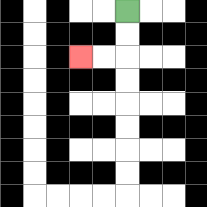{'start': '[5, 0]', 'end': '[3, 2]', 'path_directions': 'D,D,L,L', 'path_coordinates': '[[5, 0], [5, 1], [5, 2], [4, 2], [3, 2]]'}